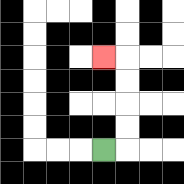{'start': '[4, 6]', 'end': '[4, 2]', 'path_directions': 'R,U,U,U,U,L', 'path_coordinates': '[[4, 6], [5, 6], [5, 5], [5, 4], [5, 3], [5, 2], [4, 2]]'}